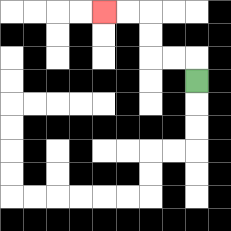{'start': '[8, 3]', 'end': '[4, 0]', 'path_directions': 'U,L,L,U,U,L,L', 'path_coordinates': '[[8, 3], [8, 2], [7, 2], [6, 2], [6, 1], [6, 0], [5, 0], [4, 0]]'}